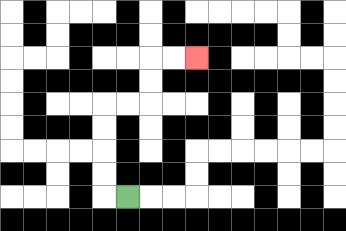{'start': '[5, 8]', 'end': '[8, 2]', 'path_directions': 'L,U,U,U,U,R,R,U,U,R,R', 'path_coordinates': '[[5, 8], [4, 8], [4, 7], [4, 6], [4, 5], [4, 4], [5, 4], [6, 4], [6, 3], [6, 2], [7, 2], [8, 2]]'}